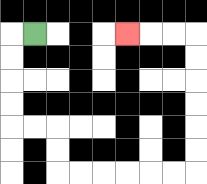{'start': '[1, 1]', 'end': '[5, 1]', 'path_directions': 'L,D,D,D,D,R,R,D,D,R,R,R,R,R,R,U,U,U,U,U,U,L,L,L', 'path_coordinates': '[[1, 1], [0, 1], [0, 2], [0, 3], [0, 4], [0, 5], [1, 5], [2, 5], [2, 6], [2, 7], [3, 7], [4, 7], [5, 7], [6, 7], [7, 7], [8, 7], [8, 6], [8, 5], [8, 4], [8, 3], [8, 2], [8, 1], [7, 1], [6, 1], [5, 1]]'}